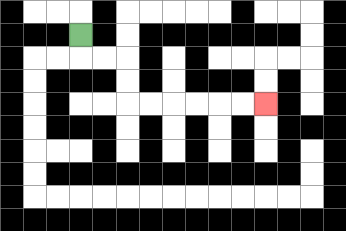{'start': '[3, 1]', 'end': '[11, 4]', 'path_directions': 'D,R,R,D,D,R,R,R,R,R,R', 'path_coordinates': '[[3, 1], [3, 2], [4, 2], [5, 2], [5, 3], [5, 4], [6, 4], [7, 4], [8, 4], [9, 4], [10, 4], [11, 4]]'}